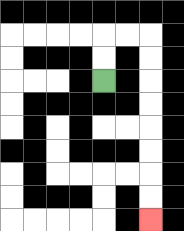{'start': '[4, 3]', 'end': '[6, 9]', 'path_directions': 'U,U,R,R,D,D,D,D,D,D,D,D', 'path_coordinates': '[[4, 3], [4, 2], [4, 1], [5, 1], [6, 1], [6, 2], [6, 3], [6, 4], [6, 5], [6, 6], [6, 7], [6, 8], [6, 9]]'}